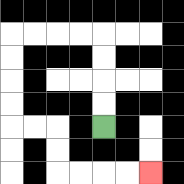{'start': '[4, 5]', 'end': '[6, 7]', 'path_directions': 'U,U,U,U,L,L,L,L,D,D,D,D,R,R,D,D,R,R,R,R', 'path_coordinates': '[[4, 5], [4, 4], [4, 3], [4, 2], [4, 1], [3, 1], [2, 1], [1, 1], [0, 1], [0, 2], [0, 3], [0, 4], [0, 5], [1, 5], [2, 5], [2, 6], [2, 7], [3, 7], [4, 7], [5, 7], [6, 7]]'}